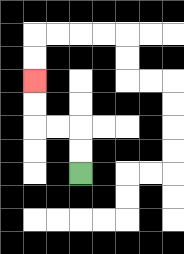{'start': '[3, 7]', 'end': '[1, 3]', 'path_directions': 'U,U,L,L,U,U', 'path_coordinates': '[[3, 7], [3, 6], [3, 5], [2, 5], [1, 5], [1, 4], [1, 3]]'}